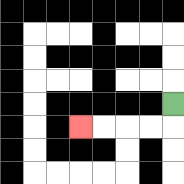{'start': '[7, 4]', 'end': '[3, 5]', 'path_directions': 'D,L,L,L,L', 'path_coordinates': '[[7, 4], [7, 5], [6, 5], [5, 5], [4, 5], [3, 5]]'}